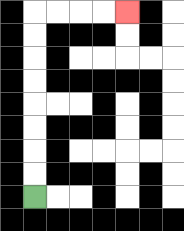{'start': '[1, 8]', 'end': '[5, 0]', 'path_directions': 'U,U,U,U,U,U,U,U,R,R,R,R', 'path_coordinates': '[[1, 8], [1, 7], [1, 6], [1, 5], [1, 4], [1, 3], [1, 2], [1, 1], [1, 0], [2, 0], [3, 0], [4, 0], [5, 0]]'}